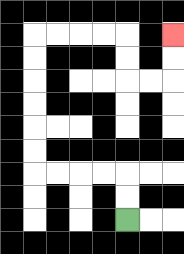{'start': '[5, 9]', 'end': '[7, 1]', 'path_directions': 'U,U,L,L,L,L,U,U,U,U,U,U,R,R,R,R,D,D,R,R,U,U', 'path_coordinates': '[[5, 9], [5, 8], [5, 7], [4, 7], [3, 7], [2, 7], [1, 7], [1, 6], [1, 5], [1, 4], [1, 3], [1, 2], [1, 1], [2, 1], [3, 1], [4, 1], [5, 1], [5, 2], [5, 3], [6, 3], [7, 3], [7, 2], [7, 1]]'}